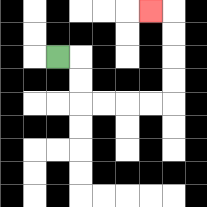{'start': '[2, 2]', 'end': '[6, 0]', 'path_directions': 'R,D,D,R,R,R,R,U,U,U,U,L', 'path_coordinates': '[[2, 2], [3, 2], [3, 3], [3, 4], [4, 4], [5, 4], [6, 4], [7, 4], [7, 3], [7, 2], [7, 1], [7, 0], [6, 0]]'}